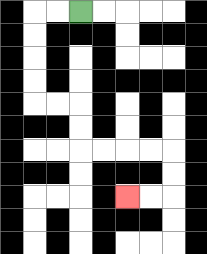{'start': '[3, 0]', 'end': '[5, 8]', 'path_directions': 'L,L,D,D,D,D,R,R,D,D,R,R,R,R,D,D,L,L', 'path_coordinates': '[[3, 0], [2, 0], [1, 0], [1, 1], [1, 2], [1, 3], [1, 4], [2, 4], [3, 4], [3, 5], [3, 6], [4, 6], [5, 6], [6, 6], [7, 6], [7, 7], [7, 8], [6, 8], [5, 8]]'}